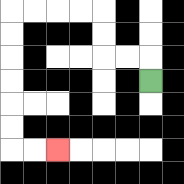{'start': '[6, 3]', 'end': '[2, 6]', 'path_directions': 'U,L,L,U,U,L,L,L,L,D,D,D,D,D,D,R,R', 'path_coordinates': '[[6, 3], [6, 2], [5, 2], [4, 2], [4, 1], [4, 0], [3, 0], [2, 0], [1, 0], [0, 0], [0, 1], [0, 2], [0, 3], [0, 4], [0, 5], [0, 6], [1, 6], [2, 6]]'}